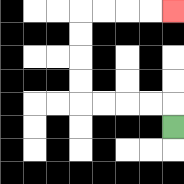{'start': '[7, 5]', 'end': '[7, 0]', 'path_directions': 'U,L,L,L,L,U,U,U,U,R,R,R,R', 'path_coordinates': '[[7, 5], [7, 4], [6, 4], [5, 4], [4, 4], [3, 4], [3, 3], [3, 2], [3, 1], [3, 0], [4, 0], [5, 0], [6, 0], [7, 0]]'}